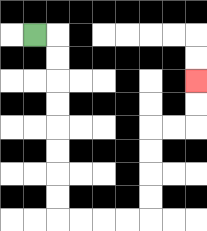{'start': '[1, 1]', 'end': '[8, 3]', 'path_directions': 'R,D,D,D,D,D,D,D,D,R,R,R,R,U,U,U,U,R,R,U,U', 'path_coordinates': '[[1, 1], [2, 1], [2, 2], [2, 3], [2, 4], [2, 5], [2, 6], [2, 7], [2, 8], [2, 9], [3, 9], [4, 9], [5, 9], [6, 9], [6, 8], [6, 7], [6, 6], [6, 5], [7, 5], [8, 5], [8, 4], [8, 3]]'}